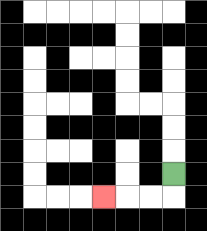{'start': '[7, 7]', 'end': '[4, 8]', 'path_directions': 'D,L,L,L', 'path_coordinates': '[[7, 7], [7, 8], [6, 8], [5, 8], [4, 8]]'}